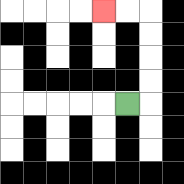{'start': '[5, 4]', 'end': '[4, 0]', 'path_directions': 'R,U,U,U,U,L,L', 'path_coordinates': '[[5, 4], [6, 4], [6, 3], [6, 2], [6, 1], [6, 0], [5, 0], [4, 0]]'}